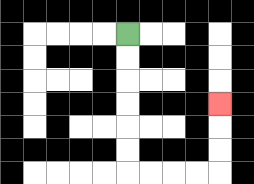{'start': '[5, 1]', 'end': '[9, 4]', 'path_directions': 'D,D,D,D,D,D,R,R,R,R,U,U,U', 'path_coordinates': '[[5, 1], [5, 2], [5, 3], [5, 4], [5, 5], [5, 6], [5, 7], [6, 7], [7, 7], [8, 7], [9, 7], [9, 6], [9, 5], [9, 4]]'}